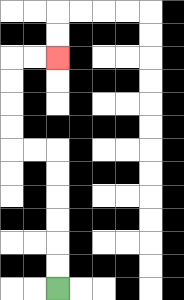{'start': '[2, 12]', 'end': '[2, 2]', 'path_directions': 'U,U,U,U,U,U,L,L,U,U,U,U,R,R', 'path_coordinates': '[[2, 12], [2, 11], [2, 10], [2, 9], [2, 8], [2, 7], [2, 6], [1, 6], [0, 6], [0, 5], [0, 4], [0, 3], [0, 2], [1, 2], [2, 2]]'}